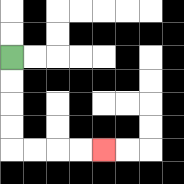{'start': '[0, 2]', 'end': '[4, 6]', 'path_directions': 'D,D,D,D,R,R,R,R', 'path_coordinates': '[[0, 2], [0, 3], [0, 4], [0, 5], [0, 6], [1, 6], [2, 6], [3, 6], [4, 6]]'}